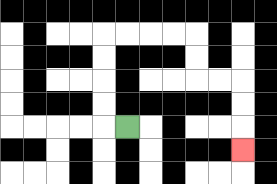{'start': '[5, 5]', 'end': '[10, 6]', 'path_directions': 'L,U,U,U,U,R,R,R,R,D,D,R,R,D,D,D', 'path_coordinates': '[[5, 5], [4, 5], [4, 4], [4, 3], [4, 2], [4, 1], [5, 1], [6, 1], [7, 1], [8, 1], [8, 2], [8, 3], [9, 3], [10, 3], [10, 4], [10, 5], [10, 6]]'}